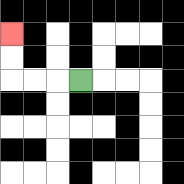{'start': '[3, 3]', 'end': '[0, 1]', 'path_directions': 'L,L,L,U,U', 'path_coordinates': '[[3, 3], [2, 3], [1, 3], [0, 3], [0, 2], [0, 1]]'}